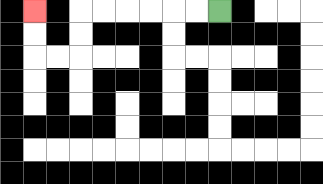{'start': '[9, 0]', 'end': '[1, 0]', 'path_directions': 'L,L,L,L,L,L,D,D,L,L,U,U', 'path_coordinates': '[[9, 0], [8, 0], [7, 0], [6, 0], [5, 0], [4, 0], [3, 0], [3, 1], [3, 2], [2, 2], [1, 2], [1, 1], [1, 0]]'}